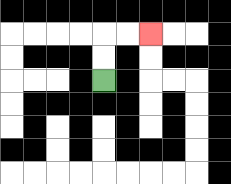{'start': '[4, 3]', 'end': '[6, 1]', 'path_directions': 'U,U,R,R', 'path_coordinates': '[[4, 3], [4, 2], [4, 1], [5, 1], [6, 1]]'}